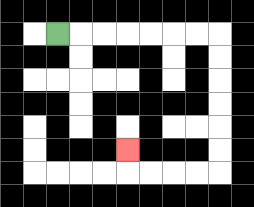{'start': '[2, 1]', 'end': '[5, 6]', 'path_directions': 'R,R,R,R,R,R,R,D,D,D,D,D,D,L,L,L,L,U', 'path_coordinates': '[[2, 1], [3, 1], [4, 1], [5, 1], [6, 1], [7, 1], [8, 1], [9, 1], [9, 2], [9, 3], [9, 4], [9, 5], [9, 6], [9, 7], [8, 7], [7, 7], [6, 7], [5, 7], [5, 6]]'}